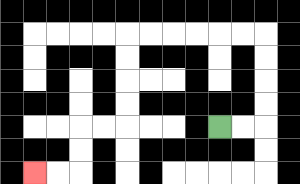{'start': '[9, 5]', 'end': '[1, 7]', 'path_directions': 'R,R,U,U,U,U,L,L,L,L,L,L,D,D,D,D,L,L,D,D,L,L', 'path_coordinates': '[[9, 5], [10, 5], [11, 5], [11, 4], [11, 3], [11, 2], [11, 1], [10, 1], [9, 1], [8, 1], [7, 1], [6, 1], [5, 1], [5, 2], [5, 3], [5, 4], [5, 5], [4, 5], [3, 5], [3, 6], [3, 7], [2, 7], [1, 7]]'}